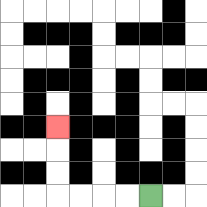{'start': '[6, 8]', 'end': '[2, 5]', 'path_directions': 'L,L,L,L,U,U,U', 'path_coordinates': '[[6, 8], [5, 8], [4, 8], [3, 8], [2, 8], [2, 7], [2, 6], [2, 5]]'}